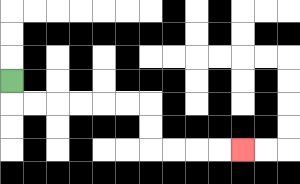{'start': '[0, 3]', 'end': '[10, 6]', 'path_directions': 'D,R,R,R,R,R,R,D,D,R,R,R,R', 'path_coordinates': '[[0, 3], [0, 4], [1, 4], [2, 4], [3, 4], [4, 4], [5, 4], [6, 4], [6, 5], [6, 6], [7, 6], [8, 6], [9, 6], [10, 6]]'}